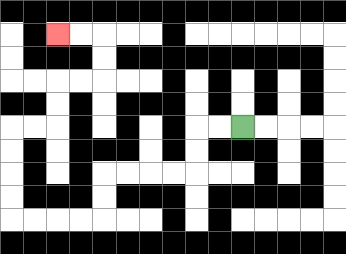{'start': '[10, 5]', 'end': '[2, 1]', 'path_directions': 'L,L,D,D,L,L,L,L,D,D,L,L,L,L,U,U,U,U,R,R,U,U,R,R,U,U,L,L', 'path_coordinates': '[[10, 5], [9, 5], [8, 5], [8, 6], [8, 7], [7, 7], [6, 7], [5, 7], [4, 7], [4, 8], [4, 9], [3, 9], [2, 9], [1, 9], [0, 9], [0, 8], [0, 7], [0, 6], [0, 5], [1, 5], [2, 5], [2, 4], [2, 3], [3, 3], [4, 3], [4, 2], [4, 1], [3, 1], [2, 1]]'}